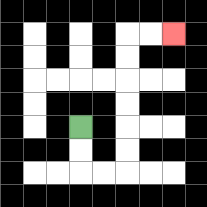{'start': '[3, 5]', 'end': '[7, 1]', 'path_directions': 'D,D,R,R,U,U,U,U,U,U,R,R', 'path_coordinates': '[[3, 5], [3, 6], [3, 7], [4, 7], [5, 7], [5, 6], [5, 5], [5, 4], [5, 3], [5, 2], [5, 1], [6, 1], [7, 1]]'}